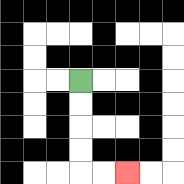{'start': '[3, 3]', 'end': '[5, 7]', 'path_directions': 'D,D,D,D,R,R', 'path_coordinates': '[[3, 3], [3, 4], [3, 5], [3, 6], [3, 7], [4, 7], [5, 7]]'}